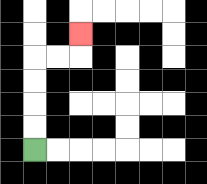{'start': '[1, 6]', 'end': '[3, 1]', 'path_directions': 'U,U,U,U,R,R,U', 'path_coordinates': '[[1, 6], [1, 5], [1, 4], [1, 3], [1, 2], [2, 2], [3, 2], [3, 1]]'}